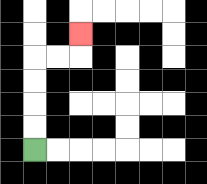{'start': '[1, 6]', 'end': '[3, 1]', 'path_directions': 'U,U,U,U,R,R,U', 'path_coordinates': '[[1, 6], [1, 5], [1, 4], [1, 3], [1, 2], [2, 2], [3, 2], [3, 1]]'}